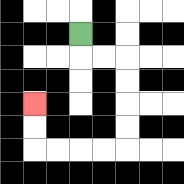{'start': '[3, 1]', 'end': '[1, 4]', 'path_directions': 'D,R,R,D,D,D,D,L,L,L,L,U,U', 'path_coordinates': '[[3, 1], [3, 2], [4, 2], [5, 2], [5, 3], [5, 4], [5, 5], [5, 6], [4, 6], [3, 6], [2, 6], [1, 6], [1, 5], [1, 4]]'}